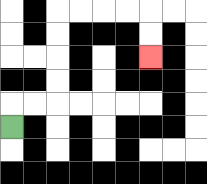{'start': '[0, 5]', 'end': '[6, 2]', 'path_directions': 'U,R,R,U,U,U,U,R,R,R,R,D,D', 'path_coordinates': '[[0, 5], [0, 4], [1, 4], [2, 4], [2, 3], [2, 2], [2, 1], [2, 0], [3, 0], [4, 0], [5, 0], [6, 0], [6, 1], [6, 2]]'}